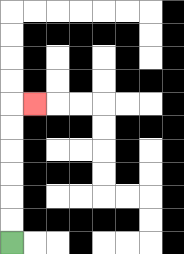{'start': '[0, 10]', 'end': '[1, 4]', 'path_directions': 'U,U,U,U,U,U,R', 'path_coordinates': '[[0, 10], [0, 9], [0, 8], [0, 7], [0, 6], [0, 5], [0, 4], [1, 4]]'}